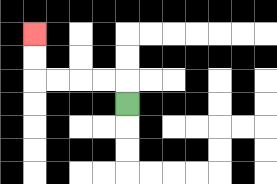{'start': '[5, 4]', 'end': '[1, 1]', 'path_directions': 'U,L,L,L,L,U,U', 'path_coordinates': '[[5, 4], [5, 3], [4, 3], [3, 3], [2, 3], [1, 3], [1, 2], [1, 1]]'}